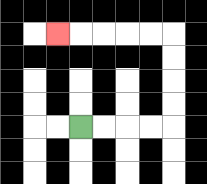{'start': '[3, 5]', 'end': '[2, 1]', 'path_directions': 'R,R,R,R,U,U,U,U,L,L,L,L,L', 'path_coordinates': '[[3, 5], [4, 5], [5, 5], [6, 5], [7, 5], [7, 4], [7, 3], [7, 2], [7, 1], [6, 1], [5, 1], [4, 1], [3, 1], [2, 1]]'}